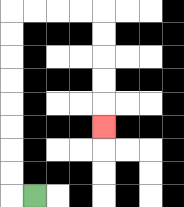{'start': '[1, 8]', 'end': '[4, 5]', 'path_directions': 'L,U,U,U,U,U,U,U,U,R,R,R,R,D,D,D,D,D', 'path_coordinates': '[[1, 8], [0, 8], [0, 7], [0, 6], [0, 5], [0, 4], [0, 3], [0, 2], [0, 1], [0, 0], [1, 0], [2, 0], [3, 0], [4, 0], [4, 1], [4, 2], [4, 3], [4, 4], [4, 5]]'}